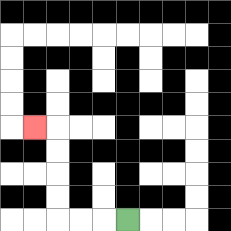{'start': '[5, 9]', 'end': '[1, 5]', 'path_directions': 'L,L,L,U,U,U,U,L', 'path_coordinates': '[[5, 9], [4, 9], [3, 9], [2, 9], [2, 8], [2, 7], [2, 6], [2, 5], [1, 5]]'}